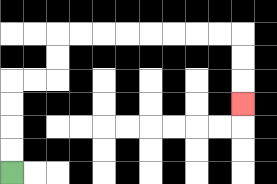{'start': '[0, 7]', 'end': '[10, 4]', 'path_directions': 'U,U,U,U,R,R,U,U,R,R,R,R,R,R,R,R,D,D,D', 'path_coordinates': '[[0, 7], [0, 6], [0, 5], [0, 4], [0, 3], [1, 3], [2, 3], [2, 2], [2, 1], [3, 1], [4, 1], [5, 1], [6, 1], [7, 1], [8, 1], [9, 1], [10, 1], [10, 2], [10, 3], [10, 4]]'}